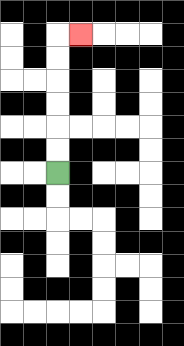{'start': '[2, 7]', 'end': '[3, 1]', 'path_directions': 'U,U,U,U,U,U,R', 'path_coordinates': '[[2, 7], [2, 6], [2, 5], [2, 4], [2, 3], [2, 2], [2, 1], [3, 1]]'}